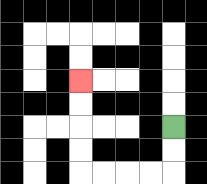{'start': '[7, 5]', 'end': '[3, 3]', 'path_directions': 'D,D,L,L,L,L,U,U,U,U', 'path_coordinates': '[[7, 5], [7, 6], [7, 7], [6, 7], [5, 7], [4, 7], [3, 7], [3, 6], [3, 5], [3, 4], [3, 3]]'}